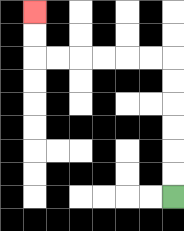{'start': '[7, 8]', 'end': '[1, 0]', 'path_directions': 'U,U,U,U,U,U,L,L,L,L,L,L,U,U', 'path_coordinates': '[[7, 8], [7, 7], [7, 6], [7, 5], [7, 4], [7, 3], [7, 2], [6, 2], [5, 2], [4, 2], [3, 2], [2, 2], [1, 2], [1, 1], [1, 0]]'}